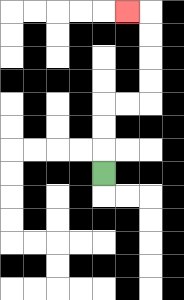{'start': '[4, 7]', 'end': '[5, 0]', 'path_directions': 'U,U,U,R,R,U,U,U,U,L', 'path_coordinates': '[[4, 7], [4, 6], [4, 5], [4, 4], [5, 4], [6, 4], [6, 3], [6, 2], [6, 1], [6, 0], [5, 0]]'}